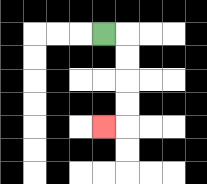{'start': '[4, 1]', 'end': '[4, 5]', 'path_directions': 'R,D,D,D,D,L', 'path_coordinates': '[[4, 1], [5, 1], [5, 2], [5, 3], [5, 4], [5, 5], [4, 5]]'}